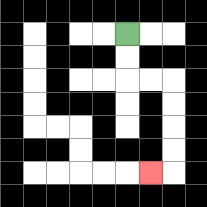{'start': '[5, 1]', 'end': '[6, 7]', 'path_directions': 'D,D,R,R,D,D,D,D,L', 'path_coordinates': '[[5, 1], [5, 2], [5, 3], [6, 3], [7, 3], [7, 4], [7, 5], [7, 6], [7, 7], [6, 7]]'}